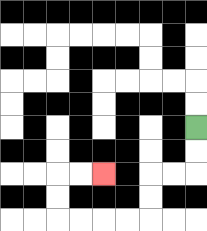{'start': '[8, 5]', 'end': '[4, 7]', 'path_directions': 'D,D,L,L,D,D,L,L,L,L,U,U,R,R', 'path_coordinates': '[[8, 5], [8, 6], [8, 7], [7, 7], [6, 7], [6, 8], [6, 9], [5, 9], [4, 9], [3, 9], [2, 9], [2, 8], [2, 7], [3, 7], [4, 7]]'}